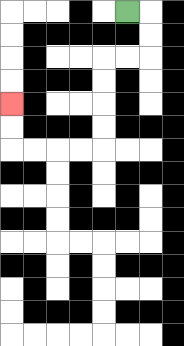{'start': '[5, 0]', 'end': '[0, 4]', 'path_directions': 'R,D,D,L,L,D,D,D,D,L,L,L,L,U,U', 'path_coordinates': '[[5, 0], [6, 0], [6, 1], [6, 2], [5, 2], [4, 2], [4, 3], [4, 4], [4, 5], [4, 6], [3, 6], [2, 6], [1, 6], [0, 6], [0, 5], [0, 4]]'}